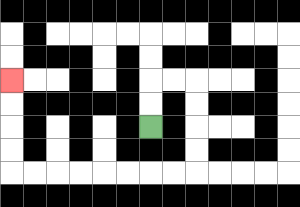{'start': '[6, 5]', 'end': '[0, 3]', 'path_directions': 'U,U,R,R,D,D,D,D,L,L,L,L,L,L,L,L,U,U,U,U', 'path_coordinates': '[[6, 5], [6, 4], [6, 3], [7, 3], [8, 3], [8, 4], [8, 5], [8, 6], [8, 7], [7, 7], [6, 7], [5, 7], [4, 7], [3, 7], [2, 7], [1, 7], [0, 7], [0, 6], [0, 5], [0, 4], [0, 3]]'}